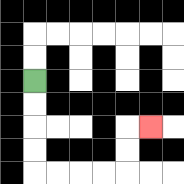{'start': '[1, 3]', 'end': '[6, 5]', 'path_directions': 'D,D,D,D,R,R,R,R,U,U,R', 'path_coordinates': '[[1, 3], [1, 4], [1, 5], [1, 6], [1, 7], [2, 7], [3, 7], [4, 7], [5, 7], [5, 6], [5, 5], [6, 5]]'}